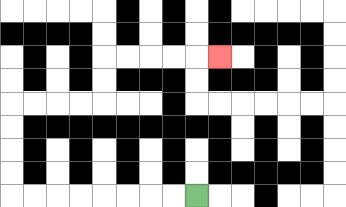{'start': '[8, 8]', 'end': '[9, 2]', 'path_directions': 'L,L,L,L,L,L,L,L,U,U,U,U,R,R,R,R,U,U,R,R,R,R,R', 'path_coordinates': '[[8, 8], [7, 8], [6, 8], [5, 8], [4, 8], [3, 8], [2, 8], [1, 8], [0, 8], [0, 7], [0, 6], [0, 5], [0, 4], [1, 4], [2, 4], [3, 4], [4, 4], [4, 3], [4, 2], [5, 2], [6, 2], [7, 2], [8, 2], [9, 2]]'}